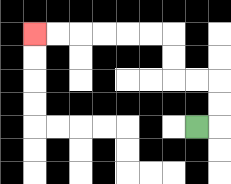{'start': '[8, 5]', 'end': '[1, 1]', 'path_directions': 'R,U,U,L,L,U,U,L,L,L,L,L,L', 'path_coordinates': '[[8, 5], [9, 5], [9, 4], [9, 3], [8, 3], [7, 3], [7, 2], [7, 1], [6, 1], [5, 1], [4, 1], [3, 1], [2, 1], [1, 1]]'}